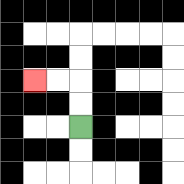{'start': '[3, 5]', 'end': '[1, 3]', 'path_directions': 'U,U,L,L', 'path_coordinates': '[[3, 5], [3, 4], [3, 3], [2, 3], [1, 3]]'}